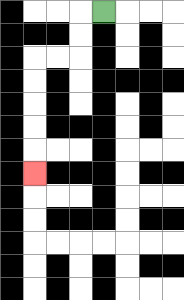{'start': '[4, 0]', 'end': '[1, 7]', 'path_directions': 'L,D,D,L,L,D,D,D,D,D', 'path_coordinates': '[[4, 0], [3, 0], [3, 1], [3, 2], [2, 2], [1, 2], [1, 3], [1, 4], [1, 5], [1, 6], [1, 7]]'}